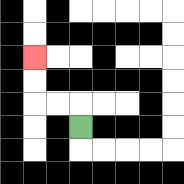{'start': '[3, 5]', 'end': '[1, 2]', 'path_directions': 'U,L,L,U,U', 'path_coordinates': '[[3, 5], [3, 4], [2, 4], [1, 4], [1, 3], [1, 2]]'}